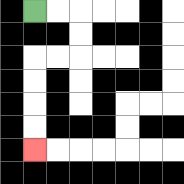{'start': '[1, 0]', 'end': '[1, 6]', 'path_directions': 'R,R,D,D,L,L,D,D,D,D', 'path_coordinates': '[[1, 0], [2, 0], [3, 0], [3, 1], [3, 2], [2, 2], [1, 2], [1, 3], [1, 4], [1, 5], [1, 6]]'}